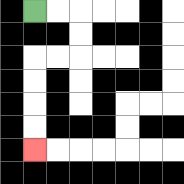{'start': '[1, 0]', 'end': '[1, 6]', 'path_directions': 'R,R,D,D,L,L,D,D,D,D', 'path_coordinates': '[[1, 0], [2, 0], [3, 0], [3, 1], [3, 2], [2, 2], [1, 2], [1, 3], [1, 4], [1, 5], [1, 6]]'}